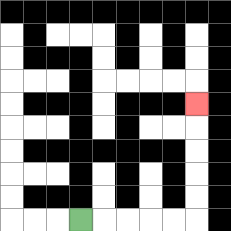{'start': '[3, 9]', 'end': '[8, 4]', 'path_directions': 'R,R,R,R,R,U,U,U,U,U', 'path_coordinates': '[[3, 9], [4, 9], [5, 9], [6, 9], [7, 9], [8, 9], [8, 8], [8, 7], [8, 6], [8, 5], [8, 4]]'}